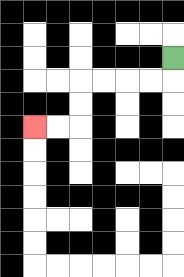{'start': '[7, 2]', 'end': '[1, 5]', 'path_directions': 'D,L,L,L,L,D,D,L,L', 'path_coordinates': '[[7, 2], [7, 3], [6, 3], [5, 3], [4, 3], [3, 3], [3, 4], [3, 5], [2, 5], [1, 5]]'}